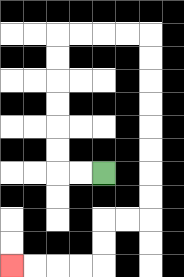{'start': '[4, 7]', 'end': '[0, 11]', 'path_directions': 'L,L,U,U,U,U,U,U,R,R,R,R,D,D,D,D,D,D,D,D,L,L,D,D,L,L,L,L', 'path_coordinates': '[[4, 7], [3, 7], [2, 7], [2, 6], [2, 5], [2, 4], [2, 3], [2, 2], [2, 1], [3, 1], [4, 1], [5, 1], [6, 1], [6, 2], [6, 3], [6, 4], [6, 5], [6, 6], [6, 7], [6, 8], [6, 9], [5, 9], [4, 9], [4, 10], [4, 11], [3, 11], [2, 11], [1, 11], [0, 11]]'}